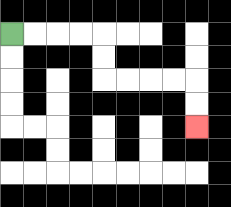{'start': '[0, 1]', 'end': '[8, 5]', 'path_directions': 'R,R,R,R,D,D,R,R,R,R,D,D', 'path_coordinates': '[[0, 1], [1, 1], [2, 1], [3, 1], [4, 1], [4, 2], [4, 3], [5, 3], [6, 3], [7, 3], [8, 3], [8, 4], [8, 5]]'}